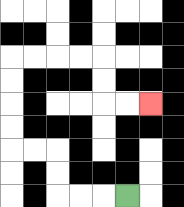{'start': '[5, 8]', 'end': '[6, 4]', 'path_directions': 'L,L,L,U,U,L,L,U,U,U,U,R,R,R,R,D,D,R,R', 'path_coordinates': '[[5, 8], [4, 8], [3, 8], [2, 8], [2, 7], [2, 6], [1, 6], [0, 6], [0, 5], [0, 4], [0, 3], [0, 2], [1, 2], [2, 2], [3, 2], [4, 2], [4, 3], [4, 4], [5, 4], [6, 4]]'}